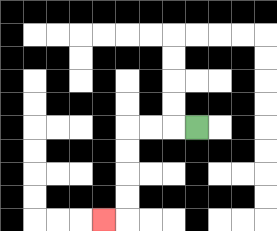{'start': '[8, 5]', 'end': '[4, 9]', 'path_directions': 'L,L,L,D,D,D,D,L', 'path_coordinates': '[[8, 5], [7, 5], [6, 5], [5, 5], [5, 6], [5, 7], [5, 8], [5, 9], [4, 9]]'}